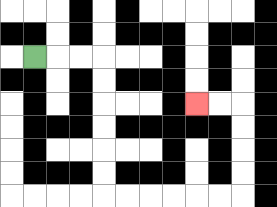{'start': '[1, 2]', 'end': '[8, 4]', 'path_directions': 'R,R,R,D,D,D,D,D,D,R,R,R,R,R,R,U,U,U,U,L,L', 'path_coordinates': '[[1, 2], [2, 2], [3, 2], [4, 2], [4, 3], [4, 4], [4, 5], [4, 6], [4, 7], [4, 8], [5, 8], [6, 8], [7, 8], [8, 8], [9, 8], [10, 8], [10, 7], [10, 6], [10, 5], [10, 4], [9, 4], [8, 4]]'}